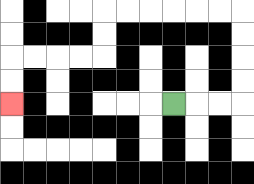{'start': '[7, 4]', 'end': '[0, 4]', 'path_directions': 'R,R,R,U,U,U,U,L,L,L,L,L,L,D,D,L,L,L,L,D,D', 'path_coordinates': '[[7, 4], [8, 4], [9, 4], [10, 4], [10, 3], [10, 2], [10, 1], [10, 0], [9, 0], [8, 0], [7, 0], [6, 0], [5, 0], [4, 0], [4, 1], [4, 2], [3, 2], [2, 2], [1, 2], [0, 2], [0, 3], [0, 4]]'}